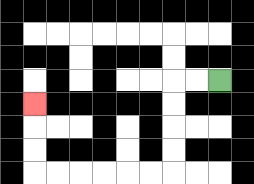{'start': '[9, 3]', 'end': '[1, 4]', 'path_directions': 'L,L,D,D,D,D,L,L,L,L,L,L,U,U,U', 'path_coordinates': '[[9, 3], [8, 3], [7, 3], [7, 4], [7, 5], [7, 6], [7, 7], [6, 7], [5, 7], [4, 7], [3, 7], [2, 7], [1, 7], [1, 6], [1, 5], [1, 4]]'}